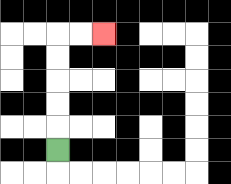{'start': '[2, 6]', 'end': '[4, 1]', 'path_directions': 'U,U,U,U,U,R,R', 'path_coordinates': '[[2, 6], [2, 5], [2, 4], [2, 3], [2, 2], [2, 1], [3, 1], [4, 1]]'}